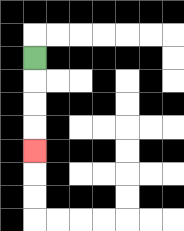{'start': '[1, 2]', 'end': '[1, 6]', 'path_directions': 'D,D,D,D', 'path_coordinates': '[[1, 2], [1, 3], [1, 4], [1, 5], [1, 6]]'}